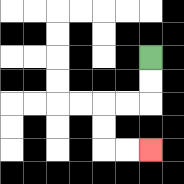{'start': '[6, 2]', 'end': '[6, 6]', 'path_directions': 'D,D,L,L,D,D,R,R', 'path_coordinates': '[[6, 2], [6, 3], [6, 4], [5, 4], [4, 4], [4, 5], [4, 6], [5, 6], [6, 6]]'}